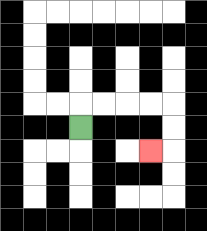{'start': '[3, 5]', 'end': '[6, 6]', 'path_directions': 'U,R,R,R,R,D,D,L', 'path_coordinates': '[[3, 5], [3, 4], [4, 4], [5, 4], [6, 4], [7, 4], [7, 5], [7, 6], [6, 6]]'}